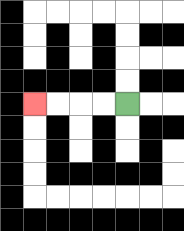{'start': '[5, 4]', 'end': '[1, 4]', 'path_directions': 'L,L,L,L', 'path_coordinates': '[[5, 4], [4, 4], [3, 4], [2, 4], [1, 4]]'}